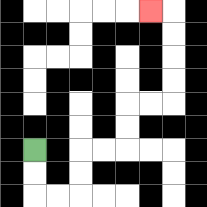{'start': '[1, 6]', 'end': '[6, 0]', 'path_directions': 'D,D,R,R,U,U,R,R,U,U,R,R,U,U,U,U,L', 'path_coordinates': '[[1, 6], [1, 7], [1, 8], [2, 8], [3, 8], [3, 7], [3, 6], [4, 6], [5, 6], [5, 5], [5, 4], [6, 4], [7, 4], [7, 3], [7, 2], [7, 1], [7, 0], [6, 0]]'}